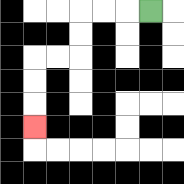{'start': '[6, 0]', 'end': '[1, 5]', 'path_directions': 'L,L,L,D,D,L,L,D,D,D', 'path_coordinates': '[[6, 0], [5, 0], [4, 0], [3, 0], [3, 1], [3, 2], [2, 2], [1, 2], [1, 3], [1, 4], [1, 5]]'}